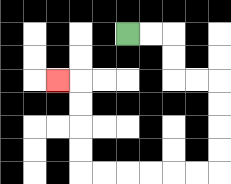{'start': '[5, 1]', 'end': '[2, 3]', 'path_directions': 'R,R,D,D,R,R,D,D,D,D,L,L,L,L,L,L,U,U,U,U,L', 'path_coordinates': '[[5, 1], [6, 1], [7, 1], [7, 2], [7, 3], [8, 3], [9, 3], [9, 4], [9, 5], [9, 6], [9, 7], [8, 7], [7, 7], [6, 7], [5, 7], [4, 7], [3, 7], [3, 6], [3, 5], [3, 4], [3, 3], [2, 3]]'}